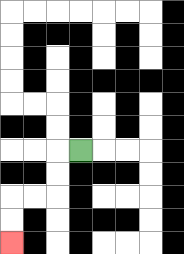{'start': '[3, 6]', 'end': '[0, 10]', 'path_directions': 'L,D,D,L,L,D,D', 'path_coordinates': '[[3, 6], [2, 6], [2, 7], [2, 8], [1, 8], [0, 8], [0, 9], [0, 10]]'}